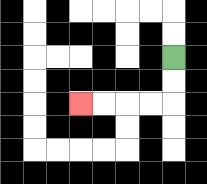{'start': '[7, 2]', 'end': '[3, 4]', 'path_directions': 'D,D,L,L,L,L', 'path_coordinates': '[[7, 2], [7, 3], [7, 4], [6, 4], [5, 4], [4, 4], [3, 4]]'}